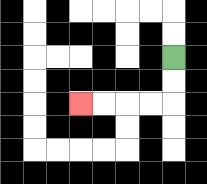{'start': '[7, 2]', 'end': '[3, 4]', 'path_directions': 'D,D,L,L,L,L', 'path_coordinates': '[[7, 2], [7, 3], [7, 4], [6, 4], [5, 4], [4, 4], [3, 4]]'}